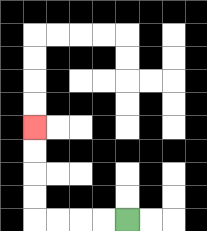{'start': '[5, 9]', 'end': '[1, 5]', 'path_directions': 'L,L,L,L,U,U,U,U', 'path_coordinates': '[[5, 9], [4, 9], [3, 9], [2, 9], [1, 9], [1, 8], [1, 7], [1, 6], [1, 5]]'}